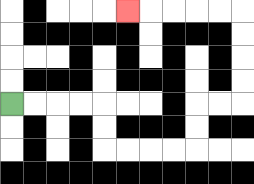{'start': '[0, 4]', 'end': '[5, 0]', 'path_directions': 'R,R,R,R,D,D,R,R,R,R,U,U,R,R,U,U,U,U,L,L,L,L,L', 'path_coordinates': '[[0, 4], [1, 4], [2, 4], [3, 4], [4, 4], [4, 5], [4, 6], [5, 6], [6, 6], [7, 6], [8, 6], [8, 5], [8, 4], [9, 4], [10, 4], [10, 3], [10, 2], [10, 1], [10, 0], [9, 0], [8, 0], [7, 0], [6, 0], [5, 0]]'}